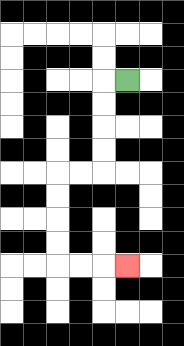{'start': '[5, 3]', 'end': '[5, 11]', 'path_directions': 'L,D,D,D,D,L,L,D,D,D,D,R,R,R', 'path_coordinates': '[[5, 3], [4, 3], [4, 4], [4, 5], [4, 6], [4, 7], [3, 7], [2, 7], [2, 8], [2, 9], [2, 10], [2, 11], [3, 11], [4, 11], [5, 11]]'}